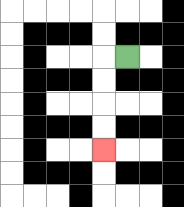{'start': '[5, 2]', 'end': '[4, 6]', 'path_directions': 'L,D,D,D,D', 'path_coordinates': '[[5, 2], [4, 2], [4, 3], [4, 4], [4, 5], [4, 6]]'}